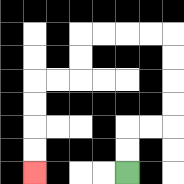{'start': '[5, 7]', 'end': '[1, 7]', 'path_directions': 'U,U,R,R,U,U,U,U,L,L,L,L,D,D,L,L,D,D,D,D', 'path_coordinates': '[[5, 7], [5, 6], [5, 5], [6, 5], [7, 5], [7, 4], [7, 3], [7, 2], [7, 1], [6, 1], [5, 1], [4, 1], [3, 1], [3, 2], [3, 3], [2, 3], [1, 3], [1, 4], [1, 5], [1, 6], [1, 7]]'}